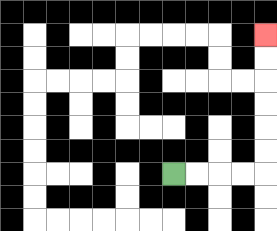{'start': '[7, 7]', 'end': '[11, 1]', 'path_directions': 'R,R,R,R,U,U,U,U,U,U', 'path_coordinates': '[[7, 7], [8, 7], [9, 7], [10, 7], [11, 7], [11, 6], [11, 5], [11, 4], [11, 3], [11, 2], [11, 1]]'}